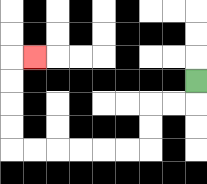{'start': '[8, 3]', 'end': '[1, 2]', 'path_directions': 'D,L,L,D,D,L,L,L,L,L,L,U,U,U,U,R', 'path_coordinates': '[[8, 3], [8, 4], [7, 4], [6, 4], [6, 5], [6, 6], [5, 6], [4, 6], [3, 6], [2, 6], [1, 6], [0, 6], [0, 5], [0, 4], [0, 3], [0, 2], [1, 2]]'}